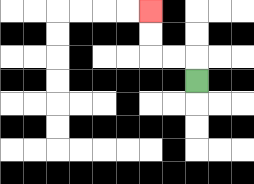{'start': '[8, 3]', 'end': '[6, 0]', 'path_directions': 'U,L,L,U,U', 'path_coordinates': '[[8, 3], [8, 2], [7, 2], [6, 2], [6, 1], [6, 0]]'}